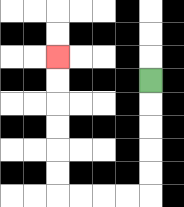{'start': '[6, 3]', 'end': '[2, 2]', 'path_directions': 'D,D,D,D,D,L,L,L,L,U,U,U,U,U,U', 'path_coordinates': '[[6, 3], [6, 4], [6, 5], [6, 6], [6, 7], [6, 8], [5, 8], [4, 8], [3, 8], [2, 8], [2, 7], [2, 6], [2, 5], [2, 4], [2, 3], [2, 2]]'}